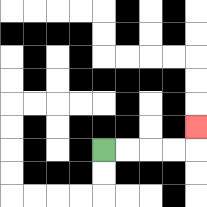{'start': '[4, 6]', 'end': '[8, 5]', 'path_directions': 'R,R,R,R,U', 'path_coordinates': '[[4, 6], [5, 6], [6, 6], [7, 6], [8, 6], [8, 5]]'}